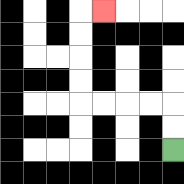{'start': '[7, 6]', 'end': '[4, 0]', 'path_directions': 'U,U,L,L,L,L,U,U,U,U,R', 'path_coordinates': '[[7, 6], [7, 5], [7, 4], [6, 4], [5, 4], [4, 4], [3, 4], [3, 3], [3, 2], [3, 1], [3, 0], [4, 0]]'}